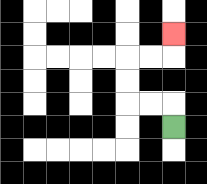{'start': '[7, 5]', 'end': '[7, 1]', 'path_directions': 'U,L,L,U,U,R,R,U', 'path_coordinates': '[[7, 5], [7, 4], [6, 4], [5, 4], [5, 3], [5, 2], [6, 2], [7, 2], [7, 1]]'}